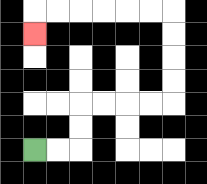{'start': '[1, 6]', 'end': '[1, 1]', 'path_directions': 'R,R,U,U,R,R,R,R,U,U,U,U,L,L,L,L,L,L,D', 'path_coordinates': '[[1, 6], [2, 6], [3, 6], [3, 5], [3, 4], [4, 4], [5, 4], [6, 4], [7, 4], [7, 3], [7, 2], [7, 1], [7, 0], [6, 0], [5, 0], [4, 0], [3, 0], [2, 0], [1, 0], [1, 1]]'}